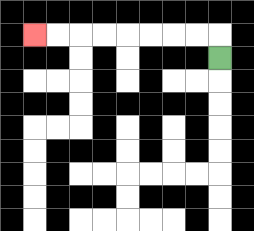{'start': '[9, 2]', 'end': '[1, 1]', 'path_directions': 'U,L,L,L,L,L,L,L,L', 'path_coordinates': '[[9, 2], [9, 1], [8, 1], [7, 1], [6, 1], [5, 1], [4, 1], [3, 1], [2, 1], [1, 1]]'}